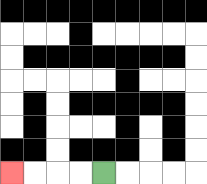{'start': '[4, 7]', 'end': '[0, 7]', 'path_directions': 'L,L,L,L', 'path_coordinates': '[[4, 7], [3, 7], [2, 7], [1, 7], [0, 7]]'}